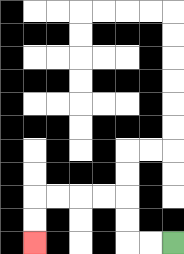{'start': '[7, 10]', 'end': '[1, 10]', 'path_directions': 'L,L,U,U,L,L,L,L,D,D', 'path_coordinates': '[[7, 10], [6, 10], [5, 10], [5, 9], [5, 8], [4, 8], [3, 8], [2, 8], [1, 8], [1, 9], [1, 10]]'}